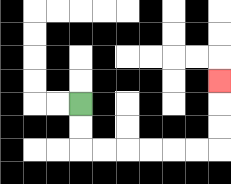{'start': '[3, 4]', 'end': '[9, 3]', 'path_directions': 'D,D,R,R,R,R,R,R,U,U,U', 'path_coordinates': '[[3, 4], [3, 5], [3, 6], [4, 6], [5, 6], [6, 6], [7, 6], [8, 6], [9, 6], [9, 5], [9, 4], [9, 3]]'}